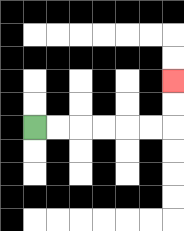{'start': '[1, 5]', 'end': '[7, 3]', 'path_directions': 'R,R,R,R,R,R,U,U', 'path_coordinates': '[[1, 5], [2, 5], [3, 5], [4, 5], [5, 5], [6, 5], [7, 5], [7, 4], [7, 3]]'}